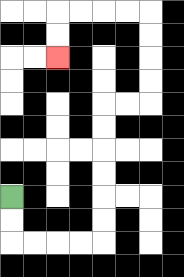{'start': '[0, 8]', 'end': '[2, 2]', 'path_directions': 'D,D,R,R,R,R,U,U,U,U,U,U,R,R,U,U,U,U,L,L,L,L,D,D', 'path_coordinates': '[[0, 8], [0, 9], [0, 10], [1, 10], [2, 10], [3, 10], [4, 10], [4, 9], [4, 8], [4, 7], [4, 6], [4, 5], [4, 4], [5, 4], [6, 4], [6, 3], [6, 2], [6, 1], [6, 0], [5, 0], [4, 0], [3, 0], [2, 0], [2, 1], [2, 2]]'}